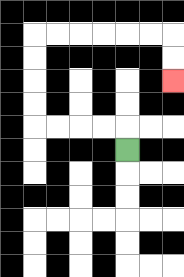{'start': '[5, 6]', 'end': '[7, 3]', 'path_directions': 'U,L,L,L,L,U,U,U,U,R,R,R,R,R,R,D,D', 'path_coordinates': '[[5, 6], [5, 5], [4, 5], [3, 5], [2, 5], [1, 5], [1, 4], [1, 3], [1, 2], [1, 1], [2, 1], [3, 1], [4, 1], [5, 1], [6, 1], [7, 1], [7, 2], [7, 3]]'}